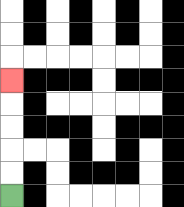{'start': '[0, 8]', 'end': '[0, 3]', 'path_directions': 'U,U,U,U,U', 'path_coordinates': '[[0, 8], [0, 7], [0, 6], [0, 5], [0, 4], [0, 3]]'}